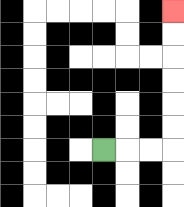{'start': '[4, 6]', 'end': '[7, 0]', 'path_directions': 'R,R,R,U,U,U,U,U,U', 'path_coordinates': '[[4, 6], [5, 6], [6, 6], [7, 6], [7, 5], [7, 4], [7, 3], [7, 2], [7, 1], [7, 0]]'}